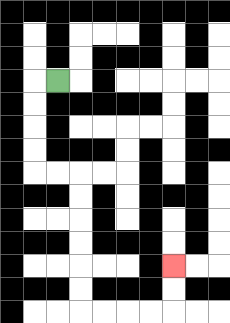{'start': '[2, 3]', 'end': '[7, 11]', 'path_directions': 'L,D,D,D,D,R,R,D,D,D,D,D,D,R,R,R,R,U,U', 'path_coordinates': '[[2, 3], [1, 3], [1, 4], [1, 5], [1, 6], [1, 7], [2, 7], [3, 7], [3, 8], [3, 9], [3, 10], [3, 11], [3, 12], [3, 13], [4, 13], [5, 13], [6, 13], [7, 13], [7, 12], [7, 11]]'}